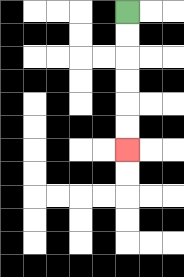{'start': '[5, 0]', 'end': '[5, 6]', 'path_directions': 'D,D,D,D,D,D', 'path_coordinates': '[[5, 0], [5, 1], [5, 2], [5, 3], [5, 4], [5, 5], [5, 6]]'}